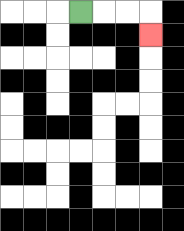{'start': '[3, 0]', 'end': '[6, 1]', 'path_directions': 'R,R,R,D', 'path_coordinates': '[[3, 0], [4, 0], [5, 0], [6, 0], [6, 1]]'}